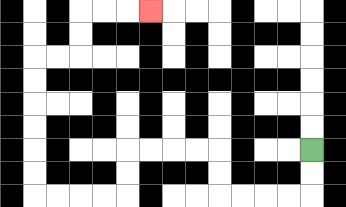{'start': '[13, 6]', 'end': '[6, 0]', 'path_directions': 'D,D,L,L,L,L,U,U,L,L,L,L,D,D,L,L,L,L,U,U,U,U,U,U,R,R,U,U,R,R,R', 'path_coordinates': '[[13, 6], [13, 7], [13, 8], [12, 8], [11, 8], [10, 8], [9, 8], [9, 7], [9, 6], [8, 6], [7, 6], [6, 6], [5, 6], [5, 7], [5, 8], [4, 8], [3, 8], [2, 8], [1, 8], [1, 7], [1, 6], [1, 5], [1, 4], [1, 3], [1, 2], [2, 2], [3, 2], [3, 1], [3, 0], [4, 0], [5, 0], [6, 0]]'}